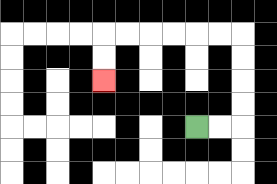{'start': '[8, 5]', 'end': '[4, 3]', 'path_directions': 'R,R,U,U,U,U,L,L,L,L,L,L,D,D', 'path_coordinates': '[[8, 5], [9, 5], [10, 5], [10, 4], [10, 3], [10, 2], [10, 1], [9, 1], [8, 1], [7, 1], [6, 1], [5, 1], [4, 1], [4, 2], [4, 3]]'}